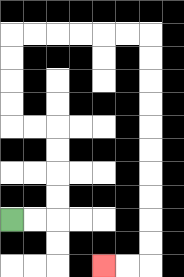{'start': '[0, 9]', 'end': '[4, 11]', 'path_directions': 'R,R,U,U,U,U,L,L,U,U,U,U,R,R,R,R,R,R,D,D,D,D,D,D,D,D,D,D,L,L', 'path_coordinates': '[[0, 9], [1, 9], [2, 9], [2, 8], [2, 7], [2, 6], [2, 5], [1, 5], [0, 5], [0, 4], [0, 3], [0, 2], [0, 1], [1, 1], [2, 1], [3, 1], [4, 1], [5, 1], [6, 1], [6, 2], [6, 3], [6, 4], [6, 5], [6, 6], [6, 7], [6, 8], [6, 9], [6, 10], [6, 11], [5, 11], [4, 11]]'}